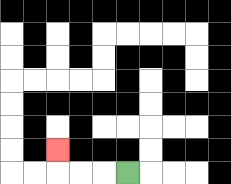{'start': '[5, 7]', 'end': '[2, 6]', 'path_directions': 'L,L,L,U', 'path_coordinates': '[[5, 7], [4, 7], [3, 7], [2, 7], [2, 6]]'}